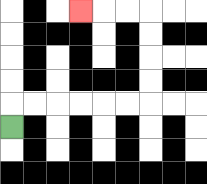{'start': '[0, 5]', 'end': '[3, 0]', 'path_directions': 'U,R,R,R,R,R,R,U,U,U,U,L,L,L', 'path_coordinates': '[[0, 5], [0, 4], [1, 4], [2, 4], [3, 4], [4, 4], [5, 4], [6, 4], [6, 3], [6, 2], [6, 1], [6, 0], [5, 0], [4, 0], [3, 0]]'}